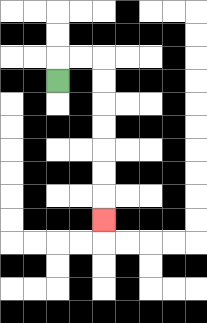{'start': '[2, 3]', 'end': '[4, 9]', 'path_directions': 'U,R,R,D,D,D,D,D,D,D', 'path_coordinates': '[[2, 3], [2, 2], [3, 2], [4, 2], [4, 3], [4, 4], [4, 5], [4, 6], [4, 7], [4, 8], [4, 9]]'}